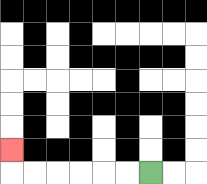{'start': '[6, 7]', 'end': '[0, 6]', 'path_directions': 'L,L,L,L,L,L,U', 'path_coordinates': '[[6, 7], [5, 7], [4, 7], [3, 7], [2, 7], [1, 7], [0, 7], [0, 6]]'}